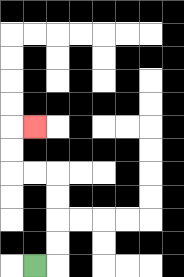{'start': '[1, 11]', 'end': '[1, 5]', 'path_directions': 'R,U,U,U,U,L,L,U,U,R', 'path_coordinates': '[[1, 11], [2, 11], [2, 10], [2, 9], [2, 8], [2, 7], [1, 7], [0, 7], [0, 6], [0, 5], [1, 5]]'}